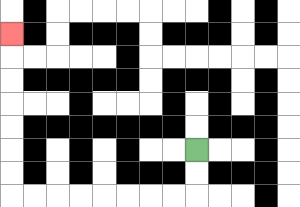{'start': '[8, 6]', 'end': '[0, 1]', 'path_directions': 'D,D,L,L,L,L,L,L,L,L,U,U,U,U,U,U,U', 'path_coordinates': '[[8, 6], [8, 7], [8, 8], [7, 8], [6, 8], [5, 8], [4, 8], [3, 8], [2, 8], [1, 8], [0, 8], [0, 7], [0, 6], [0, 5], [0, 4], [0, 3], [0, 2], [0, 1]]'}